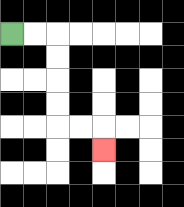{'start': '[0, 1]', 'end': '[4, 6]', 'path_directions': 'R,R,D,D,D,D,R,R,D', 'path_coordinates': '[[0, 1], [1, 1], [2, 1], [2, 2], [2, 3], [2, 4], [2, 5], [3, 5], [4, 5], [4, 6]]'}